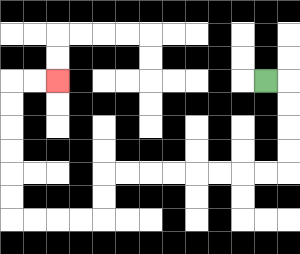{'start': '[11, 3]', 'end': '[2, 3]', 'path_directions': 'R,D,D,D,D,L,L,L,L,L,L,L,L,D,D,L,L,L,L,U,U,U,U,U,U,R,R', 'path_coordinates': '[[11, 3], [12, 3], [12, 4], [12, 5], [12, 6], [12, 7], [11, 7], [10, 7], [9, 7], [8, 7], [7, 7], [6, 7], [5, 7], [4, 7], [4, 8], [4, 9], [3, 9], [2, 9], [1, 9], [0, 9], [0, 8], [0, 7], [0, 6], [0, 5], [0, 4], [0, 3], [1, 3], [2, 3]]'}